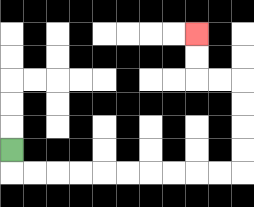{'start': '[0, 6]', 'end': '[8, 1]', 'path_directions': 'D,R,R,R,R,R,R,R,R,R,R,U,U,U,U,L,L,U,U', 'path_coordinates': '[[0, 6], [0, 7], [1, 7], [2, 7], [3, 7], [4, 7], [5, 7], [6, 7], [7, 7], [8, 7], [9, 7], [10, 7], [10, 6], [10, 5], [10, 4], [10, 3], [9, 3], [8, 3], [8, 2], [8, 1]]'}